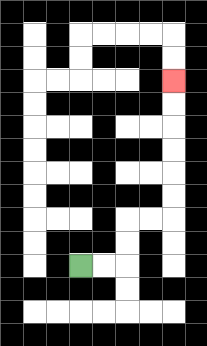{'start': '[3, 11]', 'end': '[7, 3]', 'path_directions': 'R,R,U,U,R,R,U,U,U,U,U,U', 'path_coordinates': '[[3, 11], [4, 11], [5, 11], [5, 10], [5, 9], [6, 9], [7, 9], [7, 8], [7, 7], [7, 6], [7, 5], [7, 4], [7, 3]]'}